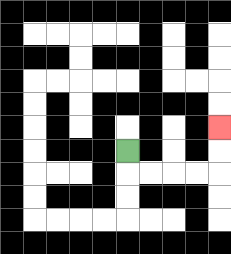{'start': '[5, 6]', 'end': '[9, 5]', 'path_directions': 'D,R,R,R,R,U,U', 'path_coordinates': '[[5, 6], [5, 7], [6, 7], [7, 7], [8, 7], [9, 7], [9, 6], [9, 5]]'}